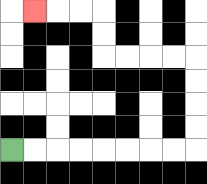{'start': '[0, 6]', 'end': '[1, 0]', 'path_directions': 'R,R,R,R,R,R,R,R,U,U,U,U,L,L,L,L,U,U,L,L,L', 'path_coordinates': '[[0, 6], [1, 6], [2, 6], [3, 6], [4, 6], [5, 6], [6, 6], [7, 6], [8, 6], [8, 5], [8, 4], [8, 3], [8, 2], [7, 2], [6, 2], [5, 2], [4, 2], [4, 1], [4, 0], [3, 0], [2, 0], [1, 0]]'}